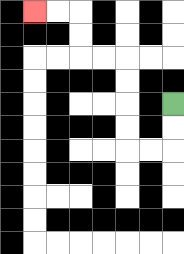{'start': '[7, 4]', 'end': '[1, 0]', 'path_directions': 'D,D,L,L,U,U,U,U,L,L,U,U,L,L', 'path_coordinates': '[[7, 4], [7, 5], [7, 6], [6, 6], [5, 6], [5, 5], [5, 4], [5, 3], [5, 2], [4, 2], [3, 2], [3, 1], [3, 0], [2, 0], [1, 0]]'}